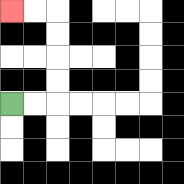{'start': '[0, 4]', 'end': '[0, 0]', 'path_directions': 'R,R,U,U,U,U,L,L', 'path_coordinates': '[[0, 4], [1, 4], [2, 4], [2, 3], [2, 2], [2, 1], [2, 0], [1, 0], [0, 0]]'}